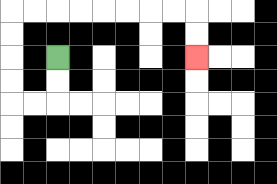{'start': '[2, 2]', 'end': '[8, 2]', 'path_directions': 'D,D,L,L,U,U,U,U,R,R,R,R,R,R,R,R,D,D', 'path_coordinates': '[[2, 2], [2, 3], [2, 4], [1, 4], [0, 4], [0, 3], [0, 2], [0, 1], [0, 0], [1, 0], [2, 0], [3, 0], [4, 0], [5, 0], [6, 0], [7, 0], [8, 0], [8, 1], [8, 2]]'}